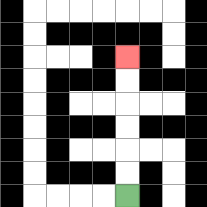{'start': '[5, 8]', 'end': '[5, 2]', 'path_directions': 'U,U,U,U,U,U', 'path_coordinates': '[[5, 8], [5, 7], [5, 6], [5, 5], [5, 4], [5, 3], [5, 2]]'}